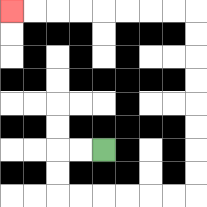{'start': '[4, 6]', 'end': '[0, 0]', 'path_directions': 'L,L,D,D,R,R,R,R,R,R,U,U,U,U,U,U,U,U,L,L,L,L,L,L,L,L', 'path_coordinates': '[[4, 6], [3, 6], [2, 6], [2, 7], [2, 8], [3, 8], [4, 8], [5, 8], [6, 8], [7, 8], [8, 8], [8, 7], [8, 6], [8, 5], [8, 4], [8, 3], [8, 2], [8, 1], [8, 0], [7, 0], [6, 0], [5, 0], [4, 0], [3, 0], [2, 0], [1, 0], [0, 0]]'}